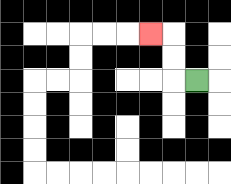{'start': '[8, 3]', 'end': '[6, 1]', 'path_directions': 'L,U,U,L', 'path_coordinates': '[[8, 3], [7, 3], [7, 2], [7, 1], [6, 1]]'}